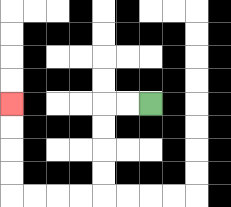{'start': '[6, 4]', 'end': '[0, 4]', 'path_directions': 'L,L,D,D,D,D,L,L,L,L,U,U,U,U', 'path_coordinates': '[[6, 4], [5, 4], [4, 4], [4, 5], [4, 6], [4, 7], [4, 8], [3, 8], [2, 8], [1, 8], [0, 8], [0, 7], [0, 6], [0, 5], [0, 4]]'}